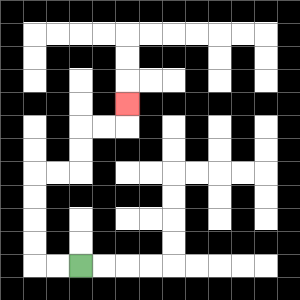{'start': '[3, 11]', 'end': '[5, 4]', 'path_directions': 'L,L,U,U,U,U,R,R,U,U,R,R,U', 'path_coordinates': '[[3, 11], [2, 11], [1, 11], [1, 10], [1, 9], [1, 8], [1, 7], [2, 7], [3, 7], [3, 6], [3, 5], [4, 5], [5, 5], [5, 4]]'}